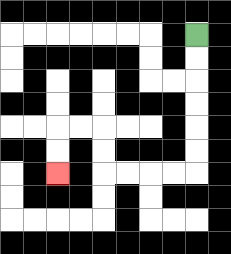{'start': '[8, 1]', 'end': '[2, 7]', 'path_directions': 'D,D,D,D,D,D,L,L,L,L,U,U,L,L,D,D', 'path_coordinates': '[[8, 1], [8, 2], [8, 3], [8, 4], [8, 5], [8, 6], [8, 7], [7, 7], [6, 7], [5, 7], [4, 7], [4, 6], [4, 5], [3, 5], [2, 5], [2, 6], [2, 7]]'}